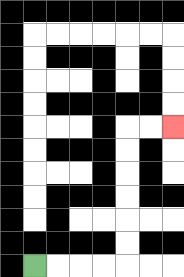{'start': '[1, 11]', 'end': '[7, 5]', 'path_directions': 'R,R,R,R,U,U,U,U,U,U,R,R', 'path_coordinates': '[[1, 11], [2, 11], [3, 11], [4, 11], [5, 11], [5, 10], [5, 9], [5, 8], [5, 7], [5, 6], [5, 5], [6, 5], [7, 5]]'}